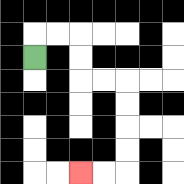{'start': '[1, 2]', 'end': '[3, 7]', 'path_directions': 'U,R,R,D,D,R,R,D,D,D,D,L,L', 'path_coordinates': '[[1, 2], [1, 1], [2, 1], [3, 1], [3, 2], [3, 3], [4, 3], [5, 3], [5, 4], [5, 5], [5, 6], [5, 7], [4, 7], [3, 7]]'}